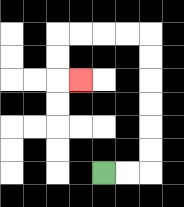{'start': '[4, 7]', 'end': '[3, 3]', 'path_directions': 'R,R,U,U,U,U,U,U,L,L,L,L,D,D,R', 'path_coordinates': '[[4, 7], [5, 7], [6, 7], [6, 6], [6, 5], [6, 4], [6, 3], [6, 2], [6, 1], [5, 1], [4, 1], [3, 1], [2, 1], [2, 2], [2, 3], [3, 3]]'}